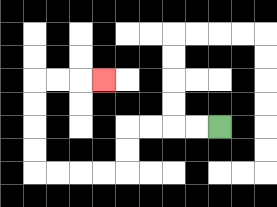{'start': '[9, 5]', 'end': '[4, 3]', 'path_directions': 'L,L,L,L,D,D,L,L,L,L,U,U,U,U,R,R,R', 'path_coordinates': '[[9, 5], [8, 5], [7, 5], [6, 5], [5, 5], [5, 6], [5, 7], [4, 7], [3, 7], [2, 7], [1, 7], [1, 6], [1, 5], [1, 4], [1, 3], [2, 3], [3, 3], [4, 3]]'}